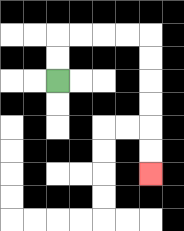{'start': '[2, 3]', 'end': '[6, 7]', 'path_directions': 'U,U,R,R,R,R,D,D,D,D,D,D', 'path_coordinates': '[[2, 3], [2, 2], [2, 1], [3, 1], [4, 1], [5, 1], [6, 1], [6, 2], [6, 3], [6, 4], [6, 5], [6, 6], [6, 7]]'}